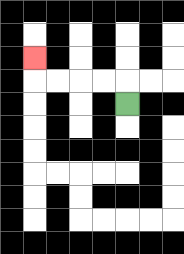{'start': '[5, 4]', 'end': '[1, 2]', 'path_directions': 'U,L,L,L,L,U', 'path_coordinates': '[[5, 4], [5, 3], [4, 3], [3, 3], [2, 3], [1, 3], [1, 2]]'}